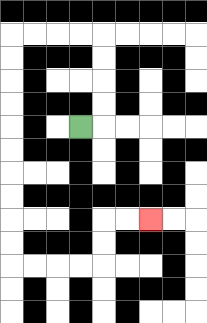{'start': '[3, 5]', 'end': '[6, 9]', 'path_directions': 'R,U,U,U,U,L,L,L,L,D,D,D,D,D,D,D,D,D,D,R,R,R,R,U,U,R,R', 'path_coordinates': '[[3, 5], [4, 5], [4, 4], [4, 3], [4, 2], [4, 1], [3, 1], [2, 1], [1, 1], [0, 1], [0, 2], [0, 3], [0, 4], [0, 5], [0, 6], [0, 7], [0, 8], [0, 9], [0, 10], [0, 11], [1, 11], [2, 11], [3, 11], [4, 11], [4, 10], [4, 9], [5, 9], [6, 9]]'}